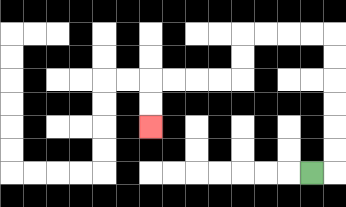{'start': '[13, 7]', 'end': '[6, 5]', 'path_directions': 'R,U,U,U,U,U,U,L,L,L,L,D,D,L,L,L,L,D,D', 'path_coordinates': '[[13, 7], [14, 7], [14, 6], [14, 5], [14, 4], [14, 3], [14, 2], [14, 1], [13, 1], [12, 1], [11, 1], [10, 1], [10, 2], [10, 3], [9, 3], [8, 3], [7, 3], [6, 3], [6, 4], [6, 5]]'}